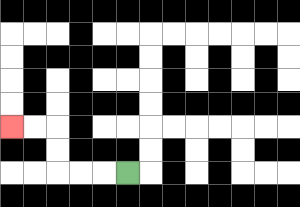{'start': '[5, 7]', 'end': '[0, 5]', 'path_directions': 'L,L,L,U,U,L,L', 'path_coordinates': '[[5, 7], [4, 7], [3, 7], [2, 7], [2, 6], [2, 5], [1, 5], [0, 5]]'}